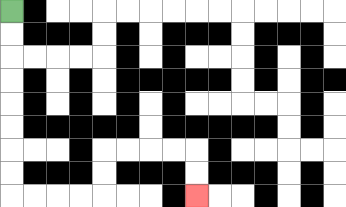{'start': '[0, 0]', 'end': '[8, 8]', 'path_directions': 'D,D,D,D,D,D,D,D,R,R,R,R,U,U,R,R,R,R,D,D', 'path_coordinates': '[[0, 0], [0, 1], [0, 2], [0, 3], [0, 4], [0, 5], [0, 6], [0, 7], [0, 8], [1, 8], [2, 8], [3, 8], [4, 8], [4, 7], [4, 6], [5, 6], [6, 6], [7, 6], [8, 6], [8, 7], [8, 8]]'}